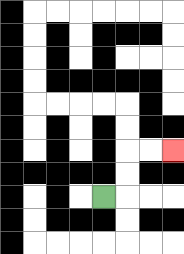{'start': '[4, 8]', 'end': '[7, 6]', 'path_directions': 'R,U,U,R,R', 'path_coordinates': '[[4, 8], [5, 8], [5, 7], [5, 6], [6, 6], [7, 6]]'}